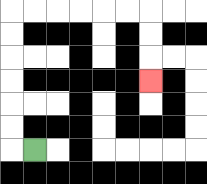{'start': '[1, 6]', 'end': '[6, 3]', 'path_directions': 'L,U,U,U,U,U,U,R,R,R,R,R,R,D,D,D', 'path_coordinates': '[[1, 6], [0, 6], [0, 5], [0, 4], [0, 3], [0, 2], [0, 1], [0, 0], [1, 0], [2, 0], [3, 0], [4, 0], [5, 0], [6, 0], [6, 1], [6, 2], [6, 3]]'}